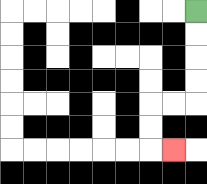{'start': '[8, 0]', 'end': '[7, 6]', 'path_directions': 'D,D,D,D,L,L,D,D,R', 'path_coordinates': '[[8, 0], [8, 1], [8, 2], [8, 3], [8, 4], [7, 4], [6, 4], [6, 5], [6, 6], [7, 6]]'}